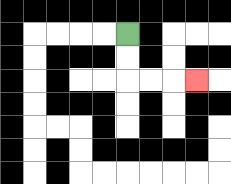{'start': '[5, 1]', 'end': '[8, 3]', 'path_directions': 'D,D,R,R,R', 'path_coordinates': '[[5, 1], [5, 2], [5, 3], [6, 3], [7, 3], [8, 3]]'}